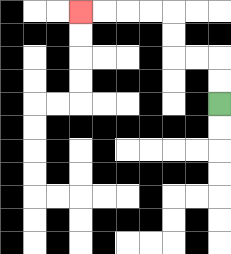{'start': '[9, 4]', 'end': '[3, 0]', 'path_directions': 'U,U,L,L,U,U,L,L,L,L', 'path_coordinates': '[[9, 4], [9, 3], [9, 2], [8, 2], [7, 2], [7, 1], [7, 0], [6, 0], [5, 0], [4, 0], [3, 0]]'}